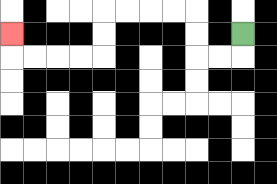{'start': '[10, 1]', 'end': '[0, 1]', 'path_directions': 'D,L,L,U,U,L,L,L,L,D,D,L,L,L,L,U', 'path_coordinates': '[[10, 1], [10, 2], [9, 2], [8, 2], [8, 1], [8, 0], [7, 0], [6, 0], [5, 0], [4, 0], [4, 1], [4, 2], [3, 2], [2, 2], [1, 2], [0, 2], [0, 1]]'}